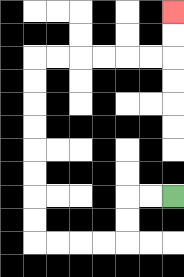{'start': '[7, 8]', 'end': '[7, 0]', 'path_directions': 'L,L,D,D,L,L,L,L,U,U,U,U,U,U,U,U,R,R,R,R,R,R,U,U', 'path_coordinates': '[[7, 8], [6, 8], [5, 8], [5, 9], [5, 10], [4, 10], [3, 10], [2, 10], [1, 10], [1, 9], [1, 8], [1, 7], [1, 6], [1, 5], [1, 4], [1, 3], [1, 2], [2, 2], [3, 2], [4, 2], [5, 2], [6, 2], [7, 2], [7, 1], [7, 0]]'}